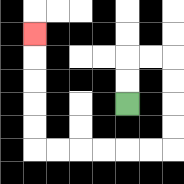{'start': '[5, 4]', 'end': '[1, 1]', 'path_directions': 'U,U,R,R,D,D,D,D,L,L,L,L,L,L,U,U,U,U,U', 'path_coordinates': '[[5, 4], [5, 3], [5, 2], [6, 2], [7, 2], [7, 3], [7, 4], [7, 5], [7, 6], [6, 6], [5, 6], [4, 6], [3, 6], [2, 6], [1, 6], [1, 5], [1, 4], [1, 3], [1, 2], [1, 1]]'}